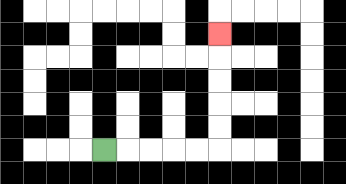{'start': '[4, 6]', 'end': '[9, 1]', 'path_directions': 'R,R,R,R,R,U,U,U,U,U', 'path_coordinates': '[[4, 6], [5, 6], [6, 6], [7, 6], [8, 6], [9, 6], [9, 5], [9, 4], [9, 3], [9, 2], [9, 1]]'}